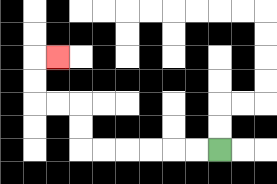{'start': '[9, 6]', 'end': '[2, 2]', 'path_directions': 'L,L,L,L,L,L,U,U,L,L,U,U,R', 'path_coordinates': '[[9, 6], [8, 6], [7, 6], [6, 6], [5, 6], [4, 6], [3, 6], [3, 5], [3, 4], [2, 4], [1, 4], [1, 3], [1, 2], [2, 2]]'}